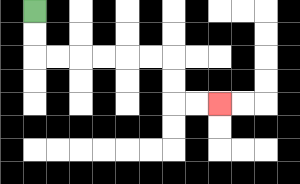{'start': '[1, 0]', 'end': '[9, 4]', 'path_directions': 'D,D,R,R,R,R,R,R,D,D,R,R', 'path_coordinates': '[[1, 0], [1, 1], [1, 2], [2, 2], [3, 2], [4, 2], [5, 2], [6, 2], [7, 2], [7, 3], [7, 4], [8, 4], [9, 4]]'}